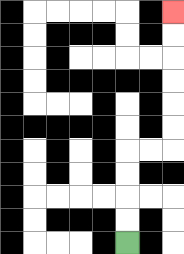{'start': '[5, 10]', 'end': '[7, 0]', 'path_directions': 'U,U,U,U,R,R,U,U,U,U,U,U', 'path_coordinates': '[[5, 10], [5, 9], [5, 8], [5, 7], [5, 6], [6, 6], [7, 6], [7, 5], [7, 4], [7, 3], [7, 2], [7, 1], [7, 0]]'}